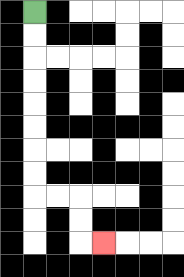{'start': '[1, 0]', 'end': '[4, 10]', 'path_directions': 'D,D,D,D,D,D,D,D,R,R,D,D,R', 'path_coordinates': '[[1, 0], [1, 1], [1, 2], [1, 3], [1, 4], [1, 5], [1, 6], [1, 7], [1, 8], [2, 8], [3, 8], [3, 9], [3, 10], [4, 10]]'}